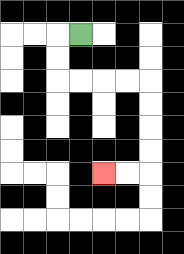{'start': '[3, 1]', 'end': '[4, 7]', 'path_directions': 'L,D,D,R,R,R,R,D,D,D,D,L,L', 'path_coordinates': '[[3, 1], [2, 1], [2, 2], [2, 3], [3, 3], [4, 3], [5, 3], [6, 3], [6, 4], [6, 5], [6, 6], [6, 7], [5, 7], [4, 7]]'}